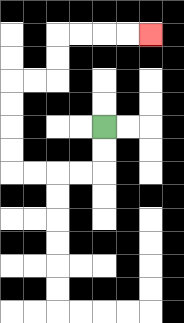{'start': '[4, 5]', 'end': '[6, 1]', 'path_directions': 'D,D,L,L,L,L,U,U,U,U,R,R,U,U,R,R,R,R', 'path_coordinates': '[[4, 5], [4, 6], [4, 7], [3, 7], [2, 7], [1, 7], [0, 7], [0, 6], [0, 5], [0, 4], [0, 3], [1, 3], [2, 3], [2, 2], [2, 1], [3, 1], [4, 1], [5, 1], [6, 1]]'}